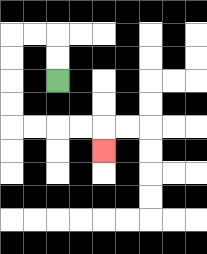{'start': '[2, 3]', 'end': '[4, 6]', 'path_directions': 'U,U,L,L,D,D,D,D,R,R,R,R,D', 'path_coordinates': '[[2, 3], [2, 2], [2, 1], [1, 1], [0, 1], [0, 2], [0, 3], [0, 4], [0, 5], [1, 5], [2, 5], [3, 5], [4, 5], [4, 6]]'}